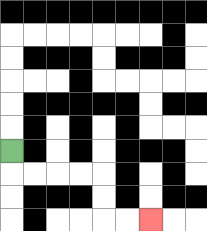{'start': '[0, 6]', 'end': '[6, 9]', 'path_directions': 'D,R,R,R,R,D,D,R,R', 'path_coordinates': '[[0, 6], [0, 7], [1, 7], [2, 7], [3, 7], [4, 7], [4, 8], [4, 9], [5, 9], [6, 9]]'}